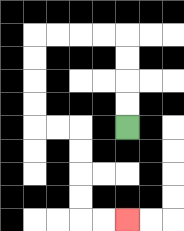{'start': '[5, 5]', 'end': '[5, 9]', 'path_directions': 'U,U,U,U,L,L,L,L,D,D,D,D,R,R,D,D,D,D,R,R', 'path_coordinates': '[[5, 5], [5, 4], [5, 3], [5, 2], [5, 1], [4, 1], [3, 1], [2, 1], [1, 1], [1, 2], [1, 3], [1, 4], [1, 5], [2, 5], [3, 5], [3, 6], [3, 7], [3, 8], [3, 9], [4, 9], [5, 9]]'}